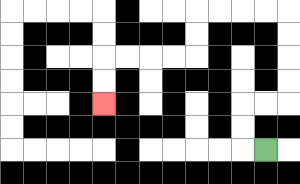{'start': '[11, 6]', 'end': '[4, 4]', 'path_directions': 'L,U,U,R,R,U,U,U,U,L,L,L,L,D,D,L,L,L,L,D,D', 'path_coordinates': '[[11, 6], [10, 6], [10, 5], [10, 4], [11, 4], [12, 4], [12, 3], [12, 2], [12, 1], [12, 0], [11, 0], [10, 0], [9, 0], [8, 0], [8, 1], [8, 2], [7, 2], [6, 2], [5, 2], [4, 2], [4, 3], [4, 4]]'}